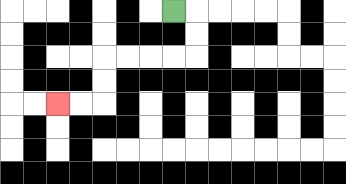{'start': '[7, 0]', 'end': '[2, 4]', 'path_directions': 'R,D,D,L,L,L,L,D,D,L,L', 'path_coordinates': '[[7, 0], [8, 0], [8, 1], [8, 2], [7, 2], [6, 2], [5, 2], [4, 2], [4, 3], [4, 4], [3, 4], [2, 4]]'}